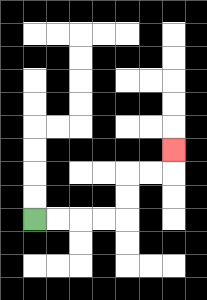{'start': '[1, 9]', 'end': '[7, 6]', 'path_directions': 'R,R,R,R,U,U,R,R,U', 'path_coordinates': '[[1, 9], [2, 9], [3, 9], [4, 9], [5, 9], [5, 8], [5, 7], [6, 7], [7, 7], [7, 6]]'}